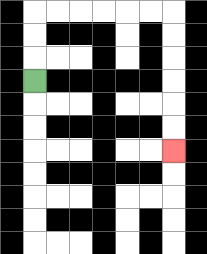{'start': '[1, 3]', 'end': '[7, 6]', 'path_directions': 'U,U,U,R,R,R,R,R,R,D,D,D,D,D,D', 'path_coordinates': '[[1, 3], [1, 2], [1, 1], [1, 0], [2, 0], [3, 0], [4, 0], [5, 0], [6, 0], [7, 0], [7, 1], [7, 2], [7, 3], [7, 4], [7, 5], [7, 6]]'}